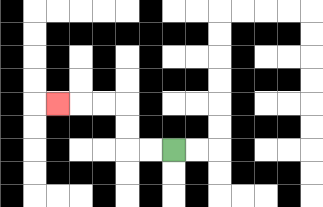{'start': '[7, 6]', 'end': '[2, 4]', 'path_directions': 'L,L,U,U,L,L,L', 'path_coordinates': '[[7, 6], [6, 6], [5, 6], [5, 5], [5, 4], [4, 4], [3, 4], [2, 4]]'}